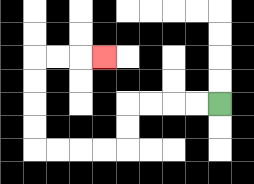{'start': '[9, 4]', 'end': '[4, 2]', 'path_directions': 'L,L,L,L,D,D,L,L,L,L,U,U,U,U,R,R,R', 'path_coordinates': '[[9, 4], [8, 4], [7, 4], [6, 4], [5, 4], [5, 5], [5, 6], [4, 6], [3, 6], [2, 6], [1, 6], [1, 5], [1, 4], [1, 3], [1, 2], [2, 2], [3, 2], [4, 2]]'}